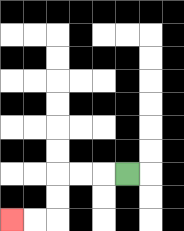{'start': '[5, 7]', 'end': '[0, 9]', 'path_directions': 'L,L,L,D,D,L,L', 'path_coordinates': '[[5, 7], [4, 7], [3, 7], [2, 7], [2, 8], [2, 9], [1, 9], [0, 9]]'}